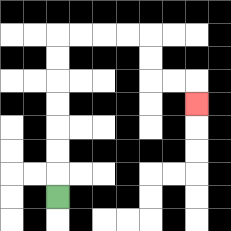{'start': '[2, 8]', 'end': '[8, 4]', 'path_directions': 'U,U,U,U,U,U,U,R,R,R,R,D,D,R,R,D', 'path_coordinates': '[[2, 8], [2, 7], [2, 6], [2, 5], [2, 4], [2, 3], [2, 2], [2, 1], [3, 1], [4, 1], [5, 1], [6, 1], [6, 2], [6, 3], [7, 3], [8, 3], [8, 4]]'}